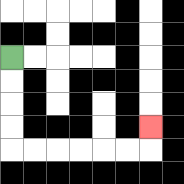{'start': '[0, 2]', 'end': '[6, 5]', 'path_directions': 'D,D,D,D,R,R,R,R,R,R,U', 'path_coordinates': '[[0, 2], [0, 3], [0, 4], [0, 5], [0, 6], [1, 6], [2, 6], [3, 6], [4, 6], [5, 6], [6, 6], [6, 5]]'}